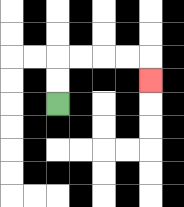{'start': '[2, 4]', 'end': '[6, 3]', 'path_directions': 'U,U,R,R,R,R,D', 'path_coordinates': '[[2, 4], [2, 3], [2, 2], [3, 2], [4, 2], [5, 2], [6, 2], [6, 3]]'}